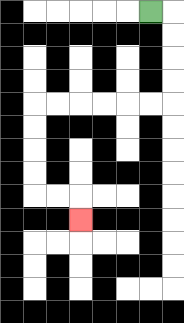{'start': '[6, 0]', 'end': '[3, 9]', 'path_directions': 'R,D,D,D,D,L,L,L,L,L,L,D,D,D,D,R,R,D', 'path_coordinates': '[[6, 0], [7, 0], [7, 1], [7, 2], [7, 3], [7, 4], [6, 4], [5, 4], [4, 4], [3, 4], [2, 4], [1, 4], [1, 5], [1, 6], [1, 7], [1, 8], [2, 8], [3, 8], [3, 9]]'}